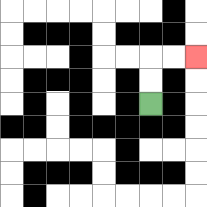{'start': '[6, 4]', 'end': '[8, 2]', 'path_directions': 'U,U,R,R', 'path_coordinates': '[[6, 4], [6, 3], [6, 2], [7, 2], [8, 2]]'}